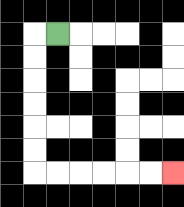{'start': '[2, 1]', 'end': '[7, 7]', 'path_directions': 'L,D,D,D,D,D,D,R,R,R,R,R,R', 'path_coordinates': '[[2, 1], [1, 1], [1, 2], [1, 3], [1, 4], [1, 5], [1, 6], [1, 7], [2, 7], [3, 7], [4, 7], [5, 7], [6, 7], [7, 7]]'}